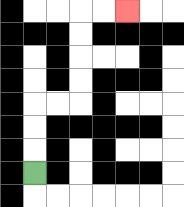{'start': '[1, 7]', 'end': '[5, 0]', 'path_directions': 'U,U,U,R,R,U,U,U,U,R,R', 'path_coordinates': '[[1, 7], [1, 6], [1, 5], [1, 4], [2, 4], [3, 4], [3, 3], [3, 2], [3, 1], [3, 0], [4, 0], [5, 0]]'}